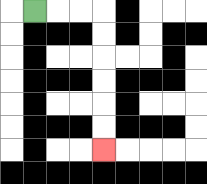{'start': '[1, 0]', 'end': '[4, 6]', 'path_directions': 'R,R,R,D,D,D,D,D,D', 'path_coordinates': '[[1, 0], [2, 0], [3, 0], [4, 0], [4, 1], [4, 2], [4, 3], [4, 4], [4, 5], [4, 6]]'}